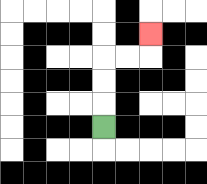{'start': '[4, 5]', 'end': '[6, 1]', 'path_directions': 'U,U,U,R,R,U', 'path_coordinates': '[[4, 5], [4, 4], [4, 3], [4, 2], [5, 2], [6, 2], [6, 1]]'}